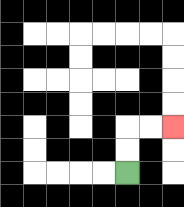{'start': '[5, 7]', 'end': '[7, 5]', 'path_directions': 'U,U,R,R', 'path_coordinates': '[[5, 7], [5, 6], [5, 5], [6, 5], [7, 5]]'}